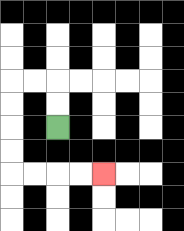{'start': '[2, 5]', 'end': '[4, 7]', 'path_directions': 'U,U,L,L,D,D,D,D,R,R,R,R', 'path_coordinates': '[[2, 5], [2, 4], [2, 3], [1, 3], [0, 3], [0, 4], [0, 5], [0, 6], [0, 7], [1, 7], [2, 7], [3, 7], [4, 7]]'}